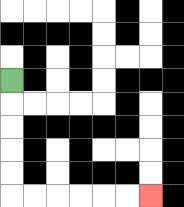{'start': '[0, 3]', 'end': '[6, 8]', 'path_directions': 'D,D,D,D,D,R,R,R,R,R,R', 'path_coordinates': '[[0, 3], [0, 4], [0, 5], [0, 6], [0, 7], [0, 8], [1, 8], [2, 8], [3, 8], [4, 8], [5, 8], [6, 8]]'}